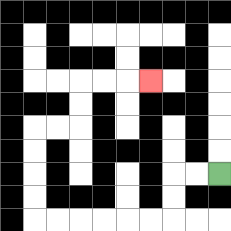{'start': '[9, 7]', 'end': '[6, 3]', 'path_directions': 'L,L,D,D,L,L,L,L,L,L,U,U,U,U,R,R,U,U,R,R,R', 'path_coordinates': '[[9, 7], [8, 7], [7, 7], [7, 8], [7, 9], [6, 9], [5, 9], [4, 9], [3, 9], [2, 9], [1, 9], [1, 8], [1, 7], [1, 6], [1, 5], [2, 5], [3, 5], [3, 4], [3, 3], [4, 3], [5, 3], [6, 3]]'}